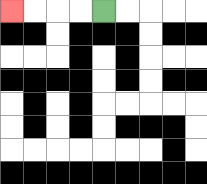{'start': '[4, 0]', 'end': '[0, 0]', 'path_directions': 'L,L,L,L', 'path_coordinates': '[[4, 0], [3, 0], [2, 0], [1, 0], [0, 0]]'}